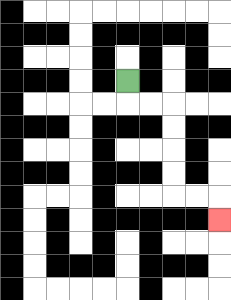{'start': '[5, 3]', 'end': '[9, 9]', 'path_directions': 'D,R,R,D,D,D,D,R,R,D', 'path_coordinates': '[[5, 3], [5, 4], [6, 4], [7, 4], [7, 5], [7, 6], [7, 7], [7, 8], [8, 8], [9, 8], [9, 9]]'}